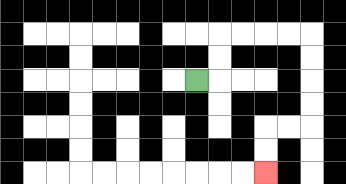{'start': '[8, 3]', 'end': '[11, 7]', 'path_directions': 'R,U,U,R,R,R,R,D,D,D,D,L,L,D,D', 'path_coordinates': '[[8, 3], [9, 3], [9, 2], [9, 1], [10, 1], [11, 1], [12, 1], [13, 1], [13, 2], [13, 3], [13, 4], [13, 5], [12, 5], [11, 5], [11, 6], [11, 7]]'}